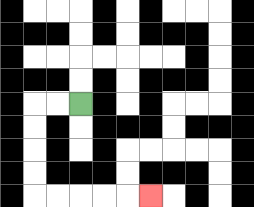{'start': '[3, 4]', 'end': '[6, 8]', 'path_directions': 'L,L,D,D,D,D,R,R,R,R,R', 'path_coordinates': '[[3, 4], [2, 4], [1, 4], [1, 5], [1, 6], [1, 7], [1, 8], [2, 8], [3, 8], [4, 8], [5, 8], [6, 8]]'}